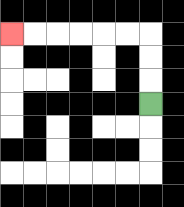{'start': '[6, 4]', 'end': '[0, 1]', 'path_directions': 'U,U,U,L,L,L,L,L,L', 'path_coordinates': '[[6, 4], [6, 3], [6, 2], [6, 1], [5, 1], [4, 1], [3, 1], [2, 1], [1, 1], [0, 1]]'}